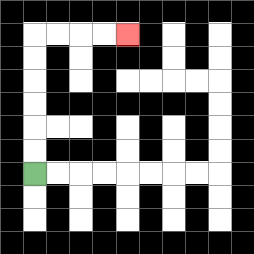{'start': '[1, 7]', 'end': '[5, 1]', 'path_directions': 'U,U,U,U,U,U,R,R,R,R', 'path_coordinates': '[[1, 7], [1, 6], [1, 5], [1, 4], [1, 3], [1, 2], [1, 1], [2, 1], [3, 1], [4, 1], [5, 1]]'}